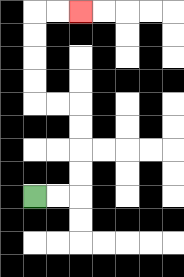{'start': '[1, 8]', 'end': '[3, 0]', 'path_directions': 'R,R,U,U,U,U,L,L,U,U,U,U,R,R', 'path_coordinates': '[[1, 8], [2, 8], [3, 8], [3, 7], [3, 6], [3, 5], [3, 4], [2, 4], [1, 4], [1, 3], [1, 2], [1, 1], [1, 0], [2, 0], [3, 0]]'}